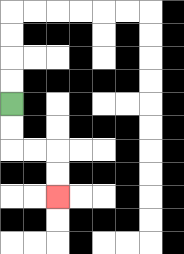{'start': '[0, 4]', 'end': '[2, 8]', 'path_directions': 'D,D,R,R,D,D', 'path_coordinates': '[[0, 4], [0, 5], [0, 6], [1, 6], [2, 6], [2, 7], [2, 8]]'}